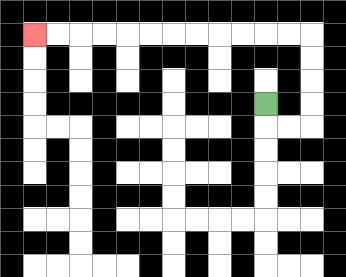{'start': '[11, 4]', 'end': '[1, 1]', 'path_directions': 'D,R,R,U,U,U,U,L,L,L,L,L,L,L,L,L,L,L,L', 'path_coordinates': '[[11, 4], [11, 5], [12, 5], [13, 5], [13, 4], [13, 3], [13, 2], [13, 1], [12, 1], [11, 1], [10, 1], [9, 1], [8, 1], [7, 1], [6, 1], [5, 1], [4, 1], [3, 1], [2, 1], [1, 1]]'}